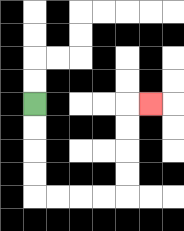{'start': '[1, 4]', 'end': '[6, 4]', 'path_directions': 'D,D,D,D,R,R,R,R,U,U,U,U,R', 'path_coordinates': '[[1, 4], [1, 5], [1, 6], [1, 7], [1, 8], [2, 8], [3, 8], [4, 8], [5, 8], [5, 7], [5, 6], [5, 5], [5, 4], [6, 4]]'}